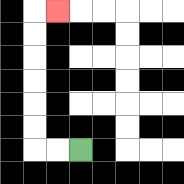{'start': '[3, 6]', 'end': '[2, 0]', 'path_directions': 'L,L,U,U,U,U,U,U,R', 'path_coordinates': '[[3, 6], [2, 6], [1, 6], [1, 5], [1, 4], [1, 3], [1, 2], [1, 1], [1, 0], [2, 0]]'}